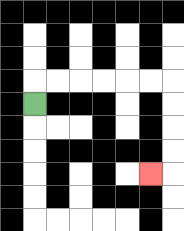{'start': '[1, 4]', 'end': '[6, 7]', 'path_directions': 'U,R,R,R,R,R,R,D,D,D,D,L', 'path_coordinates': '[[1, 4], [1, 3], [2, 3], [3, 3], [4, 3], [5, 3], [6, 3], [7, 3], [7, 4], [7, 5], [7, 6], [7, 7], [6, 7]]'}